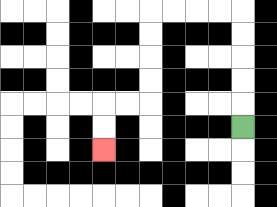{'start': '[10, 5]', 'end': '[4, 6]', 'path_directions': 'U,U,U,U,U,L,L,L,L,D,D,D,D,L,L,D,D', 'path_coordinates': '[[10, 5], [10, 4], [10, 3], [10, 2], [10, 1], [10, 0], [9, 0], [8, 0], [7, 0], [6, 0], [6, 1], [6, 2], [6, 3], [6, 4], [5, 4], [4, 4], [4, 5], [4, 6]]'}